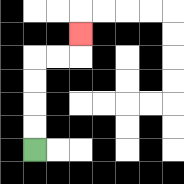{'start': '[1, 6]', 'end': '[3, 1]', 'path_directions': 'U,U,U,U,R,R,U', 'path_coordinates': '[[1, 6], [1, 5], [1, 4], [1, 3], [1, 2], [2, 2], [3, 2], [3, 1]]'}